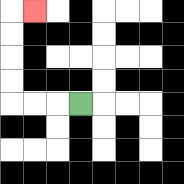{'start': '[3, 4]', 'end': '[1, 0]', 'path_directions': 'L,L,L,U,U,U,U,R', 'path_coordinates': '[[3, 4], [2, 4], [1, 4], [0, 4], [0, 3], [0, 2], [0, 1], [0, 0], [1, 0]]'}